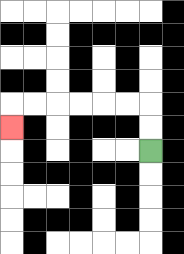{'start': '[6, 6]', 'end': '[0, 5]', 'path_directions': 'U,U,L,L,L,L,L,L,D', 'path_coordinates': '[[6, 6], [6, 5], [6, 4], [5, 4], [4, 4], [3, 4], [2, 4], [1, 4], [0, 4], [0, 5]]'}